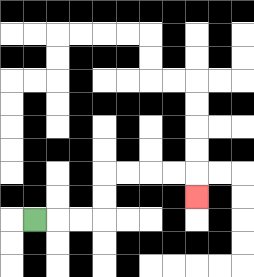{'start': '[1, 9]', 'end': '[8, 8]', 'path_directions': 'R,R,R,U,U,R,R,R,R,D', 'path_coordinates': '[[1, 9], [2, 9], [3, 9], [4, 9], [4, 8], [4, 7], [5, 7], [6, 7], [7, 7], [8, 7], [8, 8]]'}